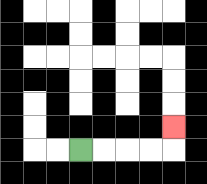{'start': '[3, 6]', 'end': '[7, 5]', 'path_directions': 'R,R,R,R,U', 'path_coordinates': '[[3, 6], [4, 6], [5, 6], [6, 6], [7, 6], [7, 5]]'}